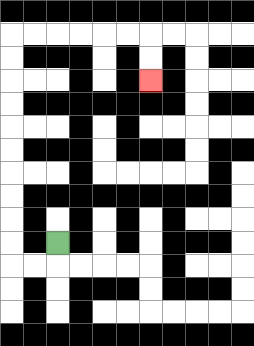{'start': '[2, 10]', 'end': '[6, 3]', 'path_directions': 'D,L,L,U,U,U,U,U,U,U,U,U,U,R,R,R,R,R,R,D,D', 'path_coordinates': '[[2, 10], [2, 11], [1, 11], [0, 11], [0, 10], [0, 9], [0, 8], [0, 7], [0, 6], [0, 5], [0, 4], [0, 3], [0, 2], [0, 1], [1, 1], [2, 1], [3, 1], [4, 1], [5, 1], [6, 1], [6, 2], [6, 3]]'}